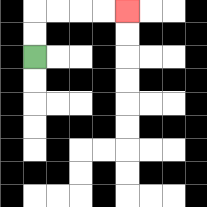{'start': '[1, 2]', 'end': '[5, 0]', 'path_directions': 'U,U,R,R,R,R', 'path_coordinates': '[[1, 2], [1, 1], [1, 0], [2, 0], [3, 0], [4, 0], [5, 0]]'}